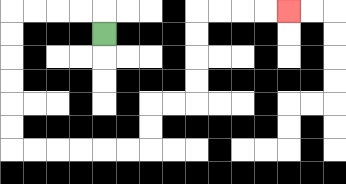{'start': '[4, 1]', 'end': '[12, 0]', 'path_directions': 'U,L,L,L,L,D,D,D,D,D,D,R,R,R,R,R,R,U,U,R,R,U,U,U,U,R,R,R,R', 'path_coordinates': '[[4, 1], [4, 0], [3, 0], [2, 0], [1, 0], [0, 0], [0, 1], [0, 2], [0, 3], [0, 4], [0, 5], [0, 6], [1, 6], [2, 6], [3, 6], [4, 6], [5, 6], [6, 6], [6, 5], [6, 4], [7, 4], [8, 4], [8, 3], [8, 2], [8, 1], [8, 0], [9, 0], [10, 0], [11, 0], [12, 0]]'}